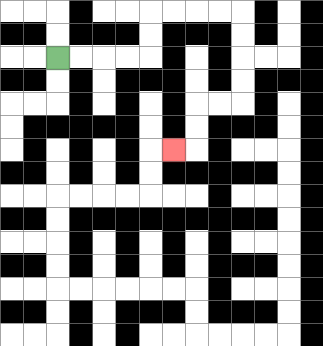{'start': '[2, 2]', 'end': '[7, 6]', 'path_directions': 'R,R,R,R,U,U,R,R,R,R,D,D,D,D,L,L,D,D,L', 'path_coordinates': '[[2, 2], [3, 2], [4, 2], [5, 2], [6, 2], [6, 1], [6, 0], [7, 0], [8, 0], [9, 0], [10, 0], [10, 1], [10, 2], [10, 3], [10, 4], [9, 4], [8, 4], [8, 5], [8, 6], [7, 6]]'}